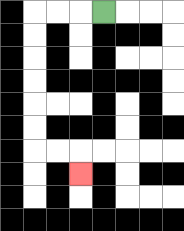{'start': '[4, 0]', 'end': '[3, 7]', 'path_directions': 'L,L,L,D,D,D,D,D,D,R,R,D', 'path_coordinates': '[[4, 0], [3, 0], [2, 0], [1, 0], [1, 1], [1, 2], [1, 3], [1, 4], [1, 5], [1, 6], [2, 6], [3, 6], [3, 7]]'}